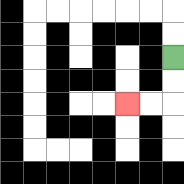{'start': '[7, 2]', 'end': '[5, 4]', 'path_directions': 'D,D,L,L', 'path_coordinates': '[[7, 2], [7, 3], [7, 4], [6, 4], [5, 4]]'}